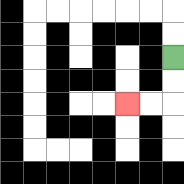{'start': '[7, 2]', 'end': '[5, 4]', 'path_directions': 'D,D,L,L', 'path_coordinates': '[[7, 2], [7, 3], [7, 4], [6, 4], [5, 4]]'}